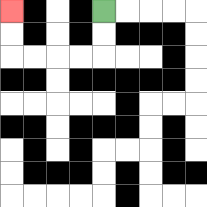{'start': '[4, 0]', 'end': '[0, 0]', 'path_directions': 'D,D,L,L,L,L,U,U', 'path_coordinates': '[[4, 0], [4, 1], [4, 2], [3, 2], [2, 2], [1, 2], [0, 2], [0, 1], [0, 0]]'}